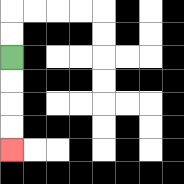{'start': '[0, 2]', 'end': '[0, 6]', 'path_directions': 'D,D,D,D', 'path_coordinates': '[[0, 2], [0, 3], [0, 4], [0, 5], [0, 6]]'}